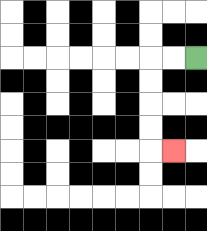{'start': '[8, 2]', 'end': '[7, 6]', 'path_directions': 'L,L,D,D,D,D,R', 'path_coordinates': '[[8, 2], [7, 2], [6, 2], [6, 3], [6, 4], [6, 5], [6, 6], [7, 6]]'}